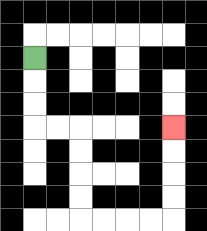{'start': '[1, 2]', 'end': '[7, 5]', 'path_directions': 'D,D,D,R,R,D,D,D,D,R,R,R,R,U,U,U,U', 'path_coordinates': '[[1, 2], [1, 3], [1, 4], [1, 5], [2, 5], [3, 5], [3, 6], [3, 7], [3, 8], [3, 9], [4, 9], [5, 9], [6, 9], [7, 9], [7, 8], [7, 7], [7, 6], [7, 5]]'}